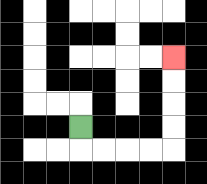{'start': '[3, 5]', 'end': '[7, 2]', 'path_directions': 'D,R,R,R,R,U,U,U,U', 'path_coordinates': '[[3, 5], [3, 6], [4, 6], [5, 6], [6, 6], [7, 6], [7, 5], [7, 4], [7, 3], [7, 2]]'}